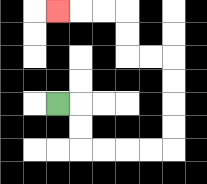{'start': '[2, 4]', 'end': '[2, 0]', 'path_directions': 'R,D,D,R,R,R,R,U,U,U,U,L,L,U,U,L,L,L', 'path_coordinates': '[[2, 4], [3, 4], [3, 5], [3, 6], [4, 6], [5, 6], [6, 6], [7, 6], [7, 5], [7, 4], [7, 3], [7, 2], [6, 2], [5, 2], [5, 1], [5, 0], [4, 0], [3, 0], [2, 0]]'}